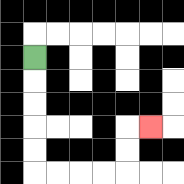{'start': '[1, 2]', 'end': '[6, 5]', 'path_directions': 'D,D,D,D,D,R,R,R,R,U,U,R', 'path_coordinates': '[[1, 2], [1, 3], [1, 4], [1, 5], [1, 6], [1, 7], [2, 7], [3, 7], [4, 7], [5, 7], [5, 6], [5, 5], [6, 5]]'}